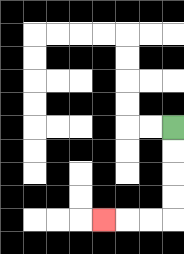{'start': '[7, 5]', 'end': '[4, 9]', 'path_directions': 'D,D,D,D,L,L,L', 'path_coordinates': '[[7, 5], [7, 6], [7, 7], [7, 8], [7, 9], [6, 9], [5, 9], [4, 9]]'}